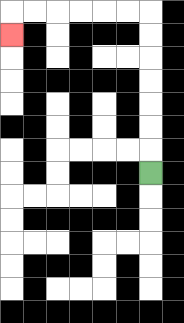{'start': '[6, 7]', 'end': '[0, 1]', 'path_directions': 'U,U,U,U,U,U,U,L,L,L,L,L,L,D', 'path_coordinates': '[[6, 7], [6, 6], [6, 5], [6, 4], [6, 3], [6, 2], [6, 1], [6, 0], [5, 0], [4, 0], [3, 0], [2, 0], [1, 0], [0, 0], [0, 1]]'}